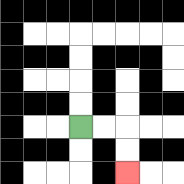{'start': '[3, 5]', 'end': '[5, 7]', 'path_directions': 'R,R,D,D', 'path_coordinates': '[[3, 5], [4, 5], [5, 5], [5, 6], [5, 7]]'}